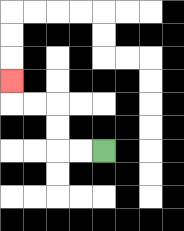{'start': '[4, 6]', 'end': '[0, 3]', 'path_directions': 'L,L,U,U,L,L,U', 'path_coordinates': '[[4, 6], [3, 6], [2, 6], [2, 5], [2, 4], [1, 4], [0, 4], [0, 3]]'}